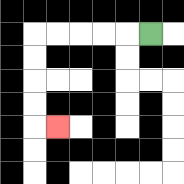{'start': '[6, 1]', 'end': '[2, 5]', 'path_directions': 'L,L,L,L,L,D,D,D,D,R', 'path_coordinates': '[[6, 1], [5, 1], [4, 1], [3, 1], [2, 1], [1, 1], [1, 2], [1, 3], [1, 4], [1, 5], [2, 5]]'}